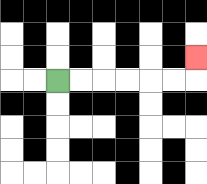{'start': '[2, 3]', 'end': '[8, 2]', 'path_directions': 'R,R,R,R,R,R,U', 'path_coordinates': '[[2, 3], [3, 3], [4, 3], [5, 3], [6, 3], [7, 3], [8, 3], [8, 2]]'}